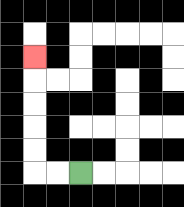{'start': '[3, 7]', 'end': '[1, 2]', 'path_directions': 'L,L,U,U,U,U,U', 'path_coordinates': '[[3, 7], [2, 7], [1, 7], [1, 6], [1, 5], [1, 4], [1, 3], [1, 2]]'}